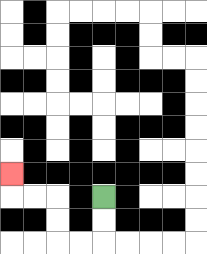{'start': '[4, 8]', 'end': '[0, 7]', 'path_directions': 'D,D,L,L,U,U,L,L,U', 'path_coordinates': '[[4, 8], [4, 9], [4, 10], [3, 10], [2, 10], [2, 9], [2, 8], [1, 8], [0, 8], [0, 7]]'}